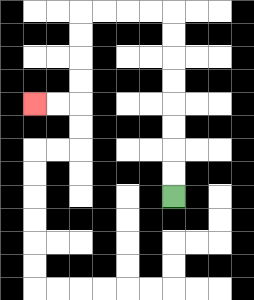{'start': '[7, 8]', 'end': '[1, 4]', 'path_directions': 'U,U,U,U,U,U,U,U,L,L,L,L,D,D,D,D,L,L', 'path_coordinates': '[[7, 8], [7, 7], [7, 6], [7, 5], [7, 4], [7, 3], [7, 2], [7, 1], [7, 0], [6, 0], [5, 0], [4, 0], [3, 0], [3, 1], [3, 2], [3, 3], [3, 4], [2, 4], [1, 4]]'}